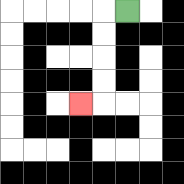{'start': '[5, 0]', 'end': '[3, 4]', 'path_directions': 'L,D,D,D,D,L', 'path_coordinates': '[[5, 0], [4, 0], [4, 1], [4, 2], [4, 3], [4, 4], [3, 4]]'}